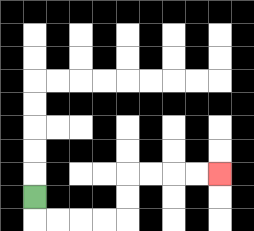{'start': '[1, 8]', 'end': '[9, 7]', 'path_directions': 'D,R,R,R,R,U,U,R,R,R,R', 'path_coordinates': '[[1, 8], [1, 9], [2, 9], [3, 9], [4, 9], [5, 9], [5, 8], [5, 7], [6, 7], [7, 7], [8, 7], [9, 7]]'}